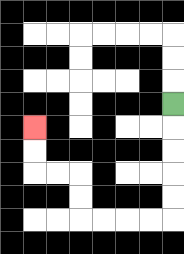{'start': '[7, 4]', 'end': '[1, 5]', 'path_directions': 'D,D,D,D,D,L,L,L,L,U,U,L,L,U,U', 'path_coordinates': '[[7, 4], [7, 5], [7, 6], [7, 7], [7, 8], [7, 9], [6, 9], [5, 9], [4, 9], [3, 9], [3, 8], [3, 7], [2, 7], [1, 7], [1, 6], [1, 5]]'}